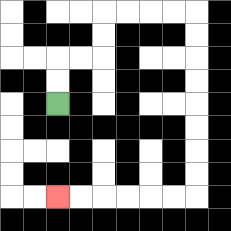{'start': '[2, 4]', 'end': '[2, 8]', 'path_directions': 'U,U,R,R,U,U,R,R,R,R,D,D,D,D,D,D,D,D,L,L,L,L,L,L', 'path_coordinates': '[[2, 4], [2, 3], [2, 2], [3, 2], [4, 2], [4, 1], [4, 0], [5, 0], [6, 0], [7, 0], [8, 0], [8, 1], [8, 2], [8, 3], [8, 4], [8, 5], [8, 6], [8, 7], [8, 8], [7, 8], [6, 8], [5, 8], [4, 8], [3, 8], [2, 8]]'}